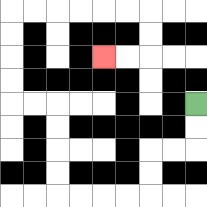{'start': '[8, 4]', 'end': '[4, 2]', 'path_directions': 'D,D,L,L,D,D,L,L,L,L,U,U,U,U,L,L,U,U,U,U,R,R,R,R,R,R,D,D,L,L', 'path_coordinates': '[[8, 4], [8, 5], [8, 6], [7, 6], [6, 6], [6, 7], [6, 8], [5, 8], [4, 8], [3, 8], [2, 8], [2, 7], [2, 6], [2, 5], [2, 4], [1, 4], [0, 4], [0, 3], [0, 2], [0, 1], [0, 0], [1, 0], [2, 0], [3, 0], [4, 0], [5, 0], [6, 0], [6, 1], [6, 2], [5, 2], [4, 2]]'}